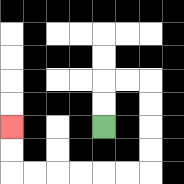{'start': '[4, 5]', 'end': '[0, 5]', 'path_directions': 'U,U,R,R,D,D,D,D,L,L,L,L,L,L,U,U', 'path_coordinates': '[[4, 5], [4, 4], [4, 3], [5, 3], [6, 3], [6, 4], [6, 5], [6, 6], [6, 7], [5, 7], [4, 7], [3, 7], [2, 7], [1, 7], [0, 7], [0, 6], [0, 5]]'}